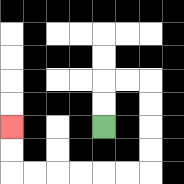{'start': '[4, 5]', 'end': '[0, 5]', 'path_directions': 'U,U,R,R,D,D,D,D,L,L,L,L,L,L,U,U', 'path_coordinates': '[[4, 5], [4, 4], [4, 3], [5, 3], [6, 3], [6, 4], [6, 5], [6, 6], [6, 7], [5, 7], [4, 7], [3, 7], [2, 7], [1, 7], [0, 7], [0, 6], [0, 5]]'}